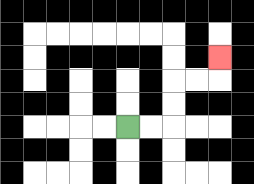{'start': '[5, 5]', 'end': '[9, 2]', 'path_directions': 'R,R,U,U,R,R,U', 'path_coordinates': '[[5, 5], [6, 5], [7, 5], [7, 4], [7, 3], [8, 3], [9, 3], [9, 2]]'}